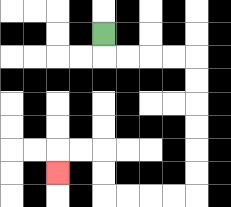{'start': '[4, 1]', 'end': '[2, 7]', 'path_directions': 'D,R,R,R,R,D,D,D,D,D,D,L,L,L,L,U,U,L,L,D', 'path_coordinates': '[[4, 1], [4, 2], [5, 2], [6, 2], [7, 2], [8, 2], [8, 3], [8, 4], [8, 5], [8, 6], [8, 7], [8, 8], [7, 8], [6, 8], [5, 8], [4, 8], [4, 7], [4, 6], [3, 6], [2, 6], [2, 7]]'}